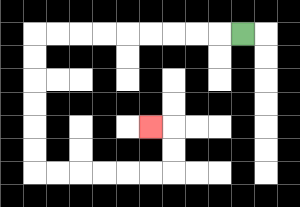{'start': '[10, 1]', 'end': '[6, 5]', 'path_directions': 'L,L,L,L,L,L,L,L,L,D,D,D,D,D,D,R,R,R,R,R,R,U,U,L', 'path_coordinates': '[[10, 1], [9, 1], [8, 1], [7, 1], [6, 1], [5, 1], [4, 1], [3, 1], [2, 1], [1, 1], [1, 2], [1, 3], [1, 4], [1, 5], [1, 6], [1, 7], [2, 7], [3, 7], [4, 7], [5, 7], [6, 7], [7, 7], [7, 6], [7, 5], [6, 5]]'}